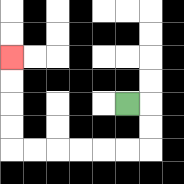{'start': '[5, 4]', 'end': '[0, 2]', 'path_directions': 'R,D,D,L,L,L,L,L,L,U,U,U,U', 'path_coordinates': '[[5, 4], [6, 4], [6, 5], [6, 6], [5, 6], [4, 6], [3, 6], [2, 6], [1, 6], [0, 6], [0, 5], [0, 4], [0, 3], [0, 2]]'}